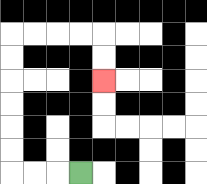{'start': '[3, 7]', 'end': '[4, 3]', 'path_directions': 'L,L,L,U,U,U,U,U,U,R,R,R,R,D,D', 'path_coordinates': '[[3, 7], [2, 7], [1, 7], [0, 7], [0, 6], [0, 5], [0, 4], [0, 3], [0, 2], [0, 1], [1, 1], [2, 1], [3, 1], [4, 1], [4, 2], [4, 3]]'}